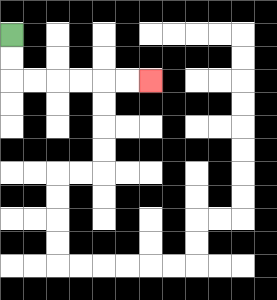{'start': '[0, 1]', 'end': '[6, 3]', 'path_directions': 'D,D,R,R,R,R,R,R', 'path_coordinates': '[[0, 1], [0, 2], [0, 3], [1, 3], [2, 3], [3, 3], [4, 3], [5, 3], [6, 3]]'}